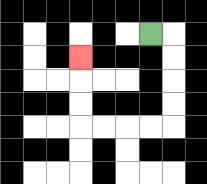{'start': '[6, 1]', 'end': '[3, 2]', 'path_directions': 'R,D,D,D,D,L,L,L,L,U,U,U', 'path_coordinates': '[[6, 1], [7, 1], [7, 2], [7, 3], [7, 4], [7, 5], [6, 5], [5, 5], [4, 5], [3, 5], [3, 4], [3, 3], [3, 2]]'}